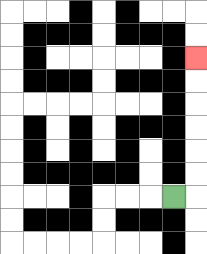{'start': '[7, 8]', 'end': '[8, 2]', 'path_directions': 'R,U,U,U,U,U,U', 'path_coordinates': '[[7, 8], [8, 8], [8, 7], [8, 6], [8, 5], [8, 4], [8, 3], [8, 2]]'}